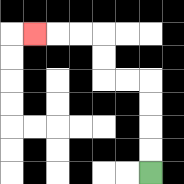{'start': '[6, 7]', 'end': '[1, 1]', 'path_directions': 'U,U,U,U,L,L,U,U,L,L,L', 'path_coordinates': '[[6, 7], [6, 6], [6, 5], [6, 4], [6, 3], [5, 3], [4, 3], [4, 2], [4, 1], [3, 1], [2, 1], [1, 1]]'}